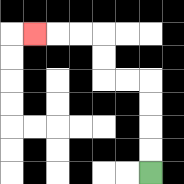{'start': '[6, 7]', 'end': '[1, 1]', 'path_directions': 'U,U,U,U,L,L,U,U,L,L,L', 'path_coordinates': '[[6, 7], [6, 6], [6, 5], [6, 4], [6, 3], [5, 3], [4, 3], [4, 2], [4, 1], [3, 1], [2, 1], [1, 1]]'}